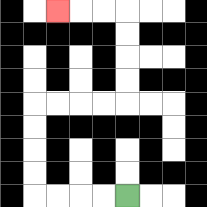{'start': '[5, 8]', 'end': '[2, 0]', 'path_directions': 'L,L,L,L,U,U,U,U,R,R,R,R,U,U,U,U,L,L,L', 'path_coordinates': '[[5, 8], [4, 8], [3, 8], [2, 8], [1, 8], [1, 7], [1, 6], [1, 5], [1, 4], [2, 4], [3, 4], [4, 4], [5, 4], [5, 3], [5, 2], [5, 1], [5, 0], [4, 0], [3, 0], [2, 0]]'}